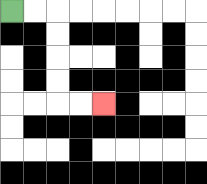{'start': '[0, 0]', 'end': '[4, 4]', 'path_directions': 'R,R,D,D,D,D,R,R', 'path_coordinates': '[[0, 0], [1, 0], [2, 0], [2, 1], [2, 2], [2, 3], [2, 4], [3, 4], [4, 4]]'}